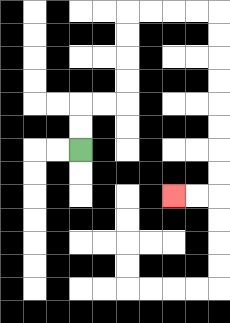{'start': '[3, 6]', 'end': '[7, 8]', 'path_directions': 'U,U,R,R,U,U,U,U,R,R,R,R,D,D,D,D,D,D,D,D,L,L', 'path_coordinates': '[[3, 6], [3, 5], [3, 4], [4, 4], [5, 4], [5, 3], [5, 2], [5, 1], [5, 0], [6, 0], [7, 0], [8, 0], [9, 0], [9, 1], [9, 2], [9, 3], [9, 4], [9, 5], [9, 6], [9, 7], [9, 8], [8, 8], [7, 8]]'}